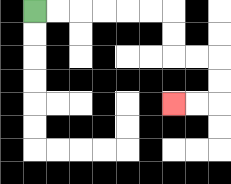{'start': '[1, 0]', 'end': '[7, 4]', 'path_directions': 'R,R,R,R,R,R,D,D,R,R,D,D,L,L', 'path_coordinates': '[[1, 0], [2, 0], [3, 0], [4, 0], [5, 0], [6, 0], [7, 0], [7, 1], [7, 2], [8, 2], [9, 2], [9, 3], [9, 4], [8, 4], [7, 4]]'}